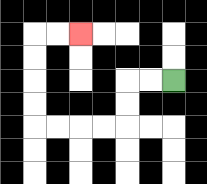{'start': '[7, 3]', 'end': '[3, 1]', 'path_directions': 'L,L,D,D,L,L,L,L,U,U,U,U,R,R', 'path_coordinates': '[[7, 3], [6, 3], [5, 3], [5, 4], [5, 5], [4, 5], [3, 5], [2, 5], [1, 5], [1, 4], [1, 3], [1, 2], [1, 1], [2, 1], [3, 1]]'}